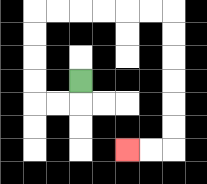{'start': '[3, 3]', 'end': '[5, 6]', 'path_directions': 'D,L,L,U,U,U,U,R,R,R,R,R,R,D,D,D,D,D,D,L,L', 'path_coordinates': '[[3, 3], [3, 4], [2, 4], [1, 4], [1, 3], [1, 2], [1, 1], [1, 0], [2, 0], [3, 0], [4, 0], [5, 0], [6, 0], [7, 0], [7, 1], [7, 2], [7, 3], [7, 4], [7, 5], [7, 6], [6, 6], [5, 6]]'}